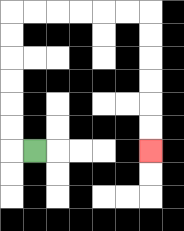{'start': '[1, 6]', 'end': '[6, 6]', 'path_directions': 'L,U,U,U,U,U,U,R,R,R,R,R,R,D,D,D,D,D,D', 'path_coordinates': '[[1, 6], [0, 6], [0, 5], [0, 4], [0, 3], [0, 2], [0, 1], [0, 0], [1, 0], [2, 0], [3, 0], [4, 0], [5, 0], [6, 0], [6, 1], [6, 2], [6, 3], [6, 4], [6, 5], [6, 6]]'}